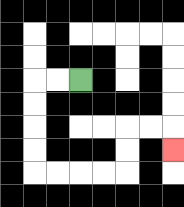{'start': '[3, 3]', 'end': '[7, 6]', 'path_directions': 'L,L,D,D,D,D,R,R,R,R,U,U,R,R,D', 'path_coordinates': '[[3, 3], [2, 3], [1, 3], [1, 4], [1, 5], [1, 6], [1, 7], [2, 7], [3, 7], [4, 7], [5, 7], [5, 6], [5, 5], [6, 5], [7, 5], [7, 6]]'}